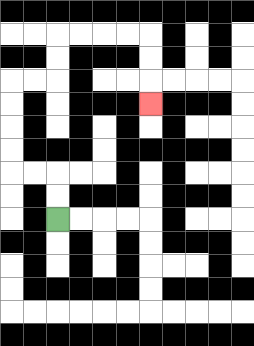{'start': '[2, 9]', 'end': '[6, 4]', 'path_directions': 'U,U,L,L,U,U,U,U,R,R,U,U,R,R,R,R,D,D,D', 'path_coordinates': '[[2, 9], [2, 8], [2, 7], [1, 7], [0, 7], [0, 6], [0, 5], [0, 4], [0, 3], [1, 3], [2, 3], [2, 2], [2, 1], [3, 1], [4, 1], [5, 1], [6, 1], [6, 2], [6, 3], [6, 4]]'}